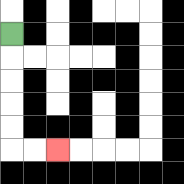{'start': '[0, 1]', 'end': '[2, 6]', 'path_directions': 'D,D,D,D,D,R,R', 'path_coordinates': '[[0, 1], [0, 2], [0, 3], [0, 4], [0, 5], [0, 6], [1, 6], [2, 6]]'}